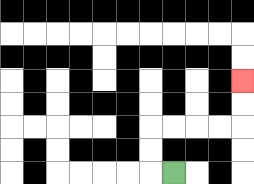{'start': '[7, 7]', 'end': '[10, 3]', 'path_directions': 'L,U,U,R,R,R,R,U,U', 'path_coordinates': '[[7, 7], [6, 7], [6, 6], [6, 5], [7, 5], [8, 5], [9, 5], [10, 5], [10, 4], [10, 3]]'}